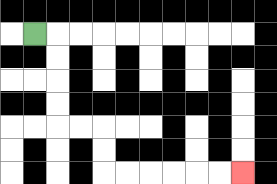{'start': '[1, 1]', 'end': '[10, 7]', 'path_directions': 'R,D,D,D,D,R,R,D,D,R,R,R,R,R,R', 'path_coordinates': '[[1, 1], [2, 1], [2, 2], [2, 3], [2, 4], [2, 5], [3, 5], [4, 5], [4, 6], [4, 7], [5, 7], [6, 7], [7, 7], [8, 7], [9, 7], [10, 7]]'}